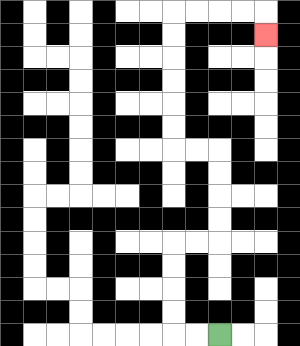{'start': '[9, 14]', 'end': '[11, 1]', 'path_directions': 'L,L,U,U,U,U,R,R,U,U,U,U,L,L,U,U,U,U,U,U,R,R,R,R,D', 'path_coordinates': '[[9, 14], [8, 14], [7, 14], [7, 13], [7, 12], [7, 11], [7, 10], [8, 10], [9, 10], [9, 9], [9, 8], [9, 7], [9, 6], [8, 6], [7, 6], [7, 5], [7, 4], [7, 3], [7, 2], [7, 1], [7, 0], [8, 0], [9, 0], [10, 0], [11, 0], [11, 1]]'}